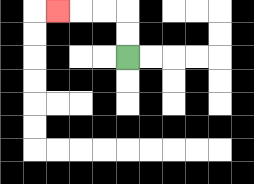{'start': '[5, 2]', 'end': '[2, 0]', 'path_directions': 'U,U,L,L,L', 'path_coordinates': '[[5, 2], [5, 1], [5, 0], [4, 0], [3, 0], [2, 0]]'}